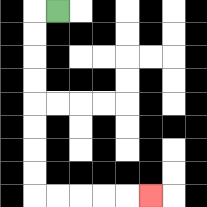{'start': '[2, 0]', 'end': '[6, 8]', 'path_directions': 'L,D,D,D,D,D,D,D,D,R,R,R,R,R', 'path_coordinates': '[[2, 0], [1, 0], [1, 1], [1, 2], [1, 3], [1, 4], [1, 5], [1, 6], [1, 7], [1, 8], [2, 8], [3, 8], [4, 8], [5, 8], [6, 8]]'}